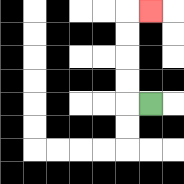{'start': '[6, 4]', 'end': '[6, 0]', 'path_directions': 'L,U,U,U,U,R', 'path_coordinates': '[[6, 4], [5, 4], [5, 3], [5, 2], [5, 1], [5, 0], [6, 0]]'}